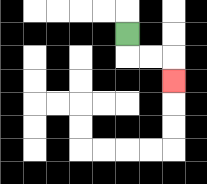{'start': '[5, 1]', 'end': '[7, 3]', 'path_directions': 'D,R,R,D', 'path_coordinates': '[[5, 1], [5, 2], [6, 2], [7, 2], [7, 3]]'}